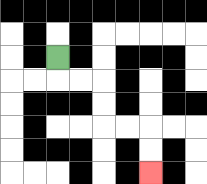{'start': '[2, 2]', 'end': '[6, 7]', 'path_directions': 'D,R,R,D,D,R,R,D,D', 'path_coordinates': '[[2, 2], [2, 3], [3, 3], [4, 3], [4, 4], [4, 5], [5, 5], [6, 5], [6, 6], [6, 7]]'}